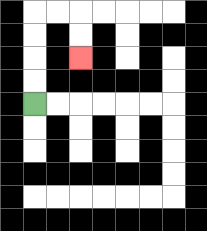{'start': '[1, 4]', 'end': '[3, 2]', 'path_directions': 'U,U,U,U,R,R,D,D', 'path_coordinates': '[[1, 4], [1, 3], [1, 2], [1, 1], [1, 0], [2, 0], [3, 0], [3, 1], [3, 2]]'}